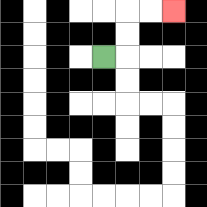{'start': '[4, 2]', 'end': '[7, 0]', 'path_directions': 'R,U,U,R,R', 'path_coordinates': '[[4, 2], [5, 2], [5, 1], [5, 0], [6, 0], [7, 0]]'}